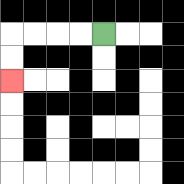{'start': '[4, 1]', 'end': '[0, 3]', 'path_directions': 'L,L,L,L,D,D', 'path_coordinates': '[[4, 1], [3, 1], [2, 1], [1, 1], [0, 1], [0, 2], [0, 3]]'}